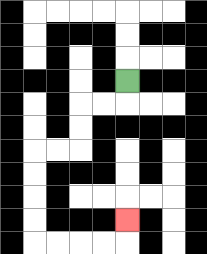{'start': '[5, 3]', 'end': '[5, 9]', 'path_directions': 'D,L,L,D,D,L,L,D,D,D,D,R,R,R,R,U', 'path_coordinates': '[[5, 3], [5, 4], [4, 4], [3, 4], [3, 5], [3, 6], [2, 6], [1, 6], [1, 7], [1, 8], [1, 9], [1, 10], [2, 10], [3, 10], [4, 10], [5, 10], [5, 9]]'}